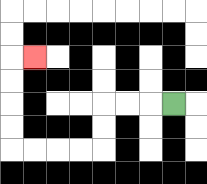{'start': '[7, 4]', 'end': '[1, 2]', 'path_directions': 'L,L,L,D,D,L,L,L,L,U,U,U,U,R', 'path_coordinates': '[[7, 4], [6, 4], [5, 4], [4, 4], [4, 5], [4, 6], [3, 6], [2, 6], [1, 6], [0, 6], [0, 5], [0, 4], [0, 3], [0, 2], [1, 2]]'}